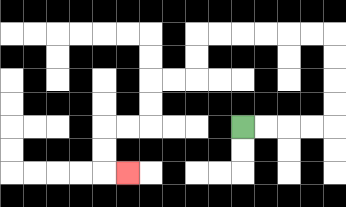{'start': '[10, 5]', 'end': '[5, 7]', 'path_directions': 'R,R,R,R,U,U,U,U,L,L,L,L,L,L,D,D,L,L,D,D,L,L,D,D,R', 'path_coordinates': '[[10, 5], [11, 5], [12, 5], [13, 5], [14, 5], [14, 4], [14, 3], [14, 2], [14, 1], [13, 1], [12, 1], [11, 1], [10, 1], [9, 1], [8, 1], [8, 2], [8, 3], [7, 3], [6, 3], [6, 4], [6, 5], [5, 5], [4, 5], [4, 6], [4, 7], [5, 7]]'}